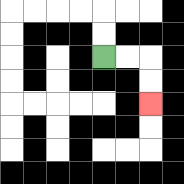{'start': '[4, 2]', 'end': '[6, 4]', 'path_directions': 'R,R,D,D', 'path_coordinates': '[[4, 2], [5, 2], [6, 2], [6, 3], [6, 4]]'}